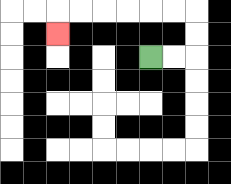{'start': '[6, 2]', 'end': '[2, 1]', 'path_directions': 'R,R,U,U,L,L,L,L,L,L,D', 'path_coordinates': '[[6, 2], [7, 2], [8, 2], [8, 1], [8, 0], [7, 0], [6, 0], [5, 0], [4, 0], [3, 0], [2, 0], [2, 1]]'}